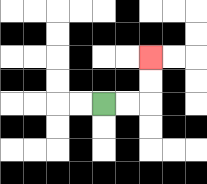{'start': '[4, 4]', 'end': '[6, 2]', 'path_directions': 'R,R,U,U', 'path_coordinates': '[[4, 4], [5, 4], [6, 4], [6, 3], [6, 2]]'}